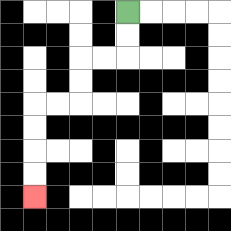{'start': '[5, 0]', 'end': '[1, 8]', 'path_directions': 'D,D,L,L,D,D,L,L,D,D,D,D', 'path_coordinates': '[[5, 0], [5, 1], [5, 2], [4, 2], [3, 2], [3, 3], [3, 4], [2, 4], [1, 4], [1, 5], [1, 6], [1, 7], [1, 8]]'}